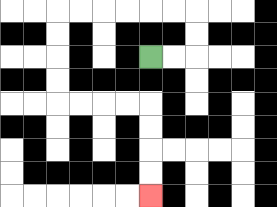{'start': '[6, 2]', 'end': '[6, 8]', 'path_directions': 'R,R,U,U,L,L,L,L,L,L,D,D,D,D,R,R,R,R,D,D,D,D', 'path_coordinates': '[[6, 2], [7, 2], [8, 2], [8, 1], [8, 0], [7, 0], [6, 0], [5, 0], [4, 0], [3, 0], [2, 0], [2, 1], [2, 2], [2, 3], [2, 4], [3, 4], [4, 4], [5, 4], [6, 4], [6, 5], [6, 6], [6, 7], [6, 8]]'}